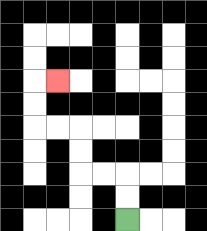{'start': '[5, 9]', 'end': '[2, 3]', 'path_directions': 'U,U,L,L,U,U,L,L,U,U,R', 'path_coordinates': '[[5, 9], [5, 8], [5, 7], [4, 7], [3, 7], [3, 6], [3, 5], [2, 5], [1, 5], [1, 4], [1, 3], [2, 3]]'}